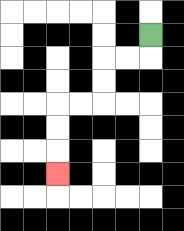{'start': '[6, 1]', 'end': '[2, 7]', 'path_directions': 'D,L,L,D,D,L,L,D,D,D', 'path_coordinates': '[[6, 1], [6, 2], [5, 2], [4, 2], [4, 3], [4, 4], [3, 4], [2, 4], [2, 5], [2, 6], [2, 7]]'}